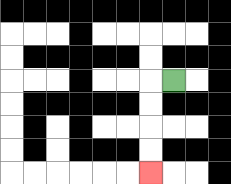{'start': '[7, 3]', 'end': '[6, 7]', 'path_directions': 'L,D,D,D,D', 'path_coordinates': '[[7, 3], [6, 3], [6, 4], [6, 5], [6, 6], [6, 7]]'}